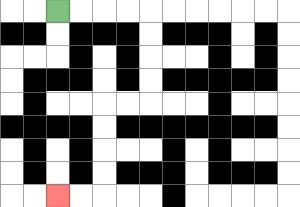{'start': '[2, 0]', 'end': '[2, 8]', 'path_directions': 'R,R,R,R,D,D,D,D,L,L,D,D,D,D,L,L', 'path_coordinates': '[[2, 0], [3, 0], [4, 0], [5, 0], [6, 0], [6, 1], [6, 2], [6, 3], [6, 4], [5, 4], [4, 4], [4, 5], [4, 6], [4, 7], [4, 8], [3, 8], [2, 8]]'}